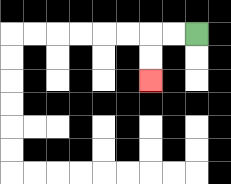{'start': '[8, 1]', 'end': '[6, 3]', 'path_directions': 'L,L,D,D', 'path_coordinates': '[[8, 1], [7, 1], [6, 1], [6, 2], [6, 3]]'}